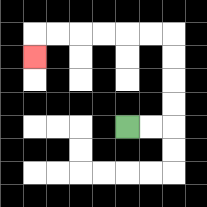{'start': '[5, 5]', 'end': '[1, 2]', 'path_directions': 'R,R,U,U,U,U,L,L,L,L,L,L,D', 'path_coordinates': '[[5, 5], [6, 5], [7, 5], [7, 4], [7, 3], [7, 2], [7, 1], [6, 1], [5, 1], [4, 1], [3, 1], [2, 1], [1, 1], [1, 2]]'}